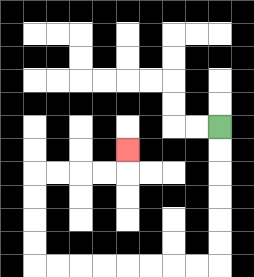{'start': '[9, 5]', 'end': '[5, 6]', 'path_directions': 'D,D,D,D,D,D,L,L,L,L,L,L,L,L,U,U,U,U,R,R,R,R,U', 'path_coordinates': '[[9, 5], [9, 6], [9, 7], [9, 8], [9, 9], [9, 10], [9, 11], [8, 11], [7, 11], [6, 11], [5, 11], [4, 11], [3, 11], [2, 11], [1, 11], [1, 10], [1, 9], [1, 8], [1, 7], [2, 7], [3, 7], [4, 7], [5, 7], [5, 6]]'}